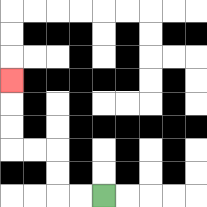{'start': '[4, 8]', 'end': '[0, 3]', 'path_directions': 'L,L,U,U,L,L,U,U,U', 'path_coordinates': '[[4, 8], [3, 8], [2, 8], [2, 7], [2, 6], [1, 6], [0, 6], [0, 5], [0, 4], [0, 3]]'}